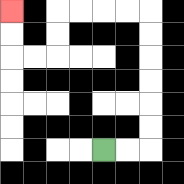{'start': '[4, 6]', 'end': '[0, 0]', 'path_directions': 'R,R,U,U,U,U,U,U,L,L,L,L,D,D,L,L,U,U', 'path_coordinates': '[[4, 6], [5, 6], [6, 6], [6, 5], [6, 4], [6, 3], [6, 2], [6, 1], [6, 0], [5, 0], [4, 0], [3, 0], [2, 0], [2, 1], [2, 2], [1, 2], [0, 2], [0, 1], [0, 0]]'}